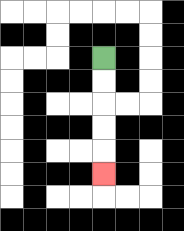{'start': '[4, 2]', 'end': '[4, 7]', 'path_directions': 'D,D,D,D,D', 'path_coordinates': '[[4, 2], [4, 3], [4, 4], [4, 5], [4, 6], [4, 7]]'}